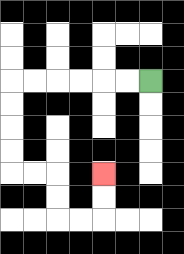{'start': '[6, 3]', 'end': '[4, 7]', 'path_directions': 'L,L,L,L,L,L,D,D,D,D,R,R,D,D,R,R,U,U', 'path_coordinates': '[[6, 3], [5, 3], [4, 3], [3, 3], [2, 3], [1, 3], [0, 3], [0, 4], [0, 5], [0, 6], [0, 7], [1, 7], [2, 7], [2, 8], [2, 9], [3, 9], [4, 9], [4, 8], [4, 7]]'}